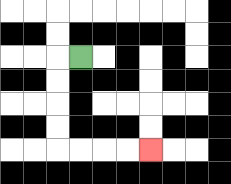{'start': '[3, 2]', 'end': '[6, 6]', 'path_directions': 'L,D,D,D,D,R,R,R,R', 'path_coordinates': '[[3, 2], [2, 2], [2, 3], [2, 4], [2, 5], [2, 6], [3, 6], [4, 6], [5, 6], [6, 6]]'}